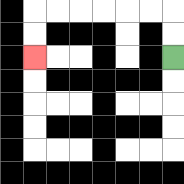{'start': '[7, 2]', 'end': '[1, 2]', 'path_directions': 'U,U,L,L,L,L,L,L,D,D', 'path_coordinates': '[[7, 2], [7, 1], [7, 0], [6, 0], [5, 0], [4, 0], [3, 0], [2, 0], [1, 0], [1, 1], [1, 2]]'}